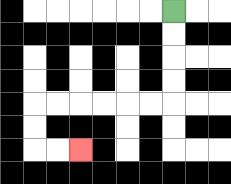{'start': '[7, 0]', 'end': '[3, 6]', 'path_directions': 'D,D,D,D,L,L,L,L,L,L,D,D,R,R', 'path_coordinates': '[[7, 0], [7, 1], [7, 2], [7, 3], [7, 4], [6, 4], [5, 4], [4, 4], [3, 4], [2, 4], [1, 4], [1, 5], [1, 6], [2, 6], [3, 6]]'}